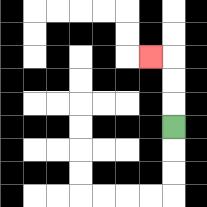{'start': '[7, 5]', 'end': '[6, 2]', 'path_directions': 'U,U,U,L', 'path_coordinates': '[[7, 5], [7, 4], [7, 3], [7, 2], [6, 2]]'}